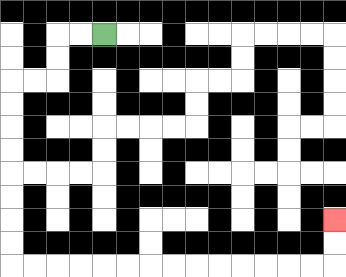{'start': '[4, 1]', 'end': '[14, 9]', 'path_directions': 'L,L,D,D,L,L,D,D,D,D,D,D,D,D,R,R,R,R,R,R,R,R,R,R,R,R,R,R,U,U', 'path_coordinates': '[[4, 1], [3, 1], [2, 1], [2, 2], [2, 3], [1, 3], [0, 3], [0, 4], [0, 5], [0, 6], [0, 7], [0, 8], [0, 9], [0, 10], [0, 11], [1, 11], [2, 11], [3, 11], [4, 11], [5, 11], [6, 11], [7, 11], [8, 11], [9, 11], [10, 11], [11, 11], [12, 11], [13, 11], [14, 11], [14, 10], [14, 9]]'}